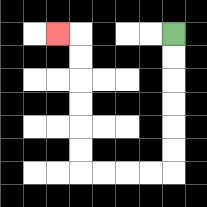{'start': '[7, 1]', 'end': '[2, 1]', 'path_directions': 'D,D,D,D,D,D,L,L,L,L,U,U,U,U,U,U,L', 'path_coordinates': '[[7, 1], [7, 2], [7, 3], [7, 4], [7, 5], [7, 6], [7, 7], [6, 7], [5, 7], [4, 7], [3, 7], [3, 6], [3, 5], [3, 4], [3, 3], [3, 2], [3, 1], [2, 1]]'}